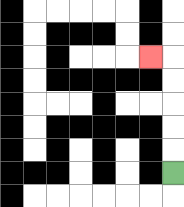{'start': '[7, 7]', 'end': '[6, 2]', 'path_directions': 'U,U,U,U,U,L', 'path_coordinates': '[[7, 7], [7, 6], [7, 5], [7, 4], [7, 3], [7, 2], [6, 2]]'}